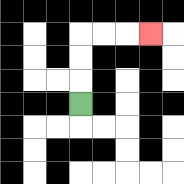{'start': '[3, 4]', 'end': '[6, 1]', 'path_directions': 'U,U,U,R,R,R', 'path_coordinates': '[[3, 4], [3, 3], [3, 2], [3, 1], [4, 1], [5, 1], [6, 1]]'}